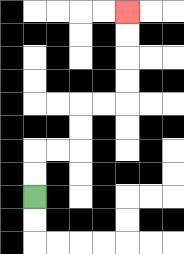{'start': '[1, 8]', 'end': '[5, 0]', 'path_directions': 'U,U,R,R,U,U,R,R,U,U,U,U', 'path_coordinates': '[[1, 8], [1, 7], [1, 6], [2, 6], [3, 6], [3, 5], [3, 4], [4, 4], [5, 4], [5, 3], [5, 2], [5, 1], [5, 0]]'}